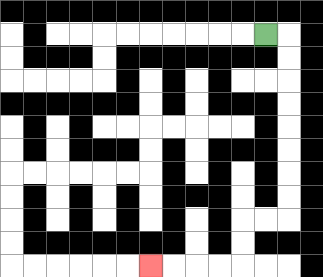{'start': '[11, 1]', 'end': '[6, 11]', 'path_directions': 'R,D,D,D,D,D,D,D,D,L,L,D,D,L,L,L,L', 'path_coordinates': '[[11, 1], [12, 1], [12, 2], [12, 3], [12, 4], [12, 5], [12, 6], [12, 7], [12, 8], [12, 9], [11, 9], [10, 9], [10, 10], [10, 11], [9, 11], [8, 11], [7, 11], [6, 11]]'}